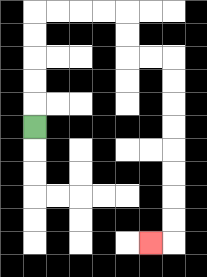{'start': '[1, 5]', 'end': '[6, 10]', 'path_directions': 'U,U,U,U,U,R,R,R,R,D,D,R,R,D,D,D,D,D,D,D,D,L', 'path_coordinates': '[[1, 5], [1, 4], [1, 3], [1, 2], [1, 1], [1, 0], [2, 0], [3, 0], [4, 0], [5, 0], [5, 1], [5, 2], [6, 2], [7, 2], [7, 3], [7, 4], [7, 5], [7, 6], [7, 7], [7, 8], [7, 9], [7, 10], [6, 10]]'}